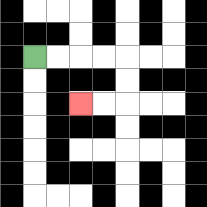{'start': '[1, 2]', 'end': '[3, 4]', 'path_directions': 'R,R,R,R,D,D,L,L', 'path_coordinates': '[[1, 2], [2, 2], [3, 2], [4, 2], [5, 2], [5, 3], [5, 4], [4, 4], [3, 4]]'}